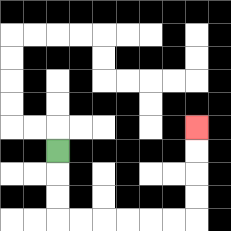{'start': '[2, 6]', 'end': '[8, 5]', 'path_directions': 'D,D,D,R,R,R,R,R,R,U,U,U,U', 'path_coordinates': '[[2, 6], [2, 7], [2, 8], [2, 9], [3, 9], [4, 9], [5, 9], [6, 9], [7, 9], [8, 9], [8, 8], [8, 7], [8, 6], [8, 5]]'}